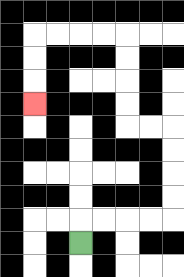{'start': '[3, 10]', 'end': '[1, 4]', 'path_directions': 'U,R,R,R,R,U,U,U,U,L,L,U,U,U,U,L,L,L,L,D,D,D', 'path_coordinates': '[[3, 10], [3, 9], [4, 9], [5, 9], [6, 9], [7, 9], [7, 8], [7, 7], [7, 6], [7, 5], [6, 5], [5, 5], [5, 4], [5, 3], [5, 2], [5, 1], [4, 1], [3, 1], [2, 1], [1, 1], [1, 2], [1, 3], [1, 4]]'}